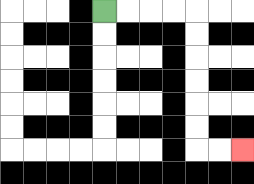{'start': '[4, 0]', 'end': '[10, 6]', 'path_directions': 'R,R,R,R,D,D,D,D,D,D,R,R', 'path_coordinates': '[[4, 0], [5, 0], [6, 0], [7, 0], [8, 0], [8, 1], [8, 2], [8, 3], [8, 4], [8, 5], [8, 6], [9, 6], [10, 6]]'}